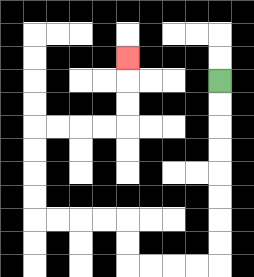{'start': '[9, 3]', 'end': '[5, 2]', 'path_directions': 'D,D,D,D,D,D,D,D,L,L,L,L,U,U,L,L,L,L,U,U,U,U,R,R,R,R,U,U,U', 'path_coordinates': '[[9, 3], [9, 4], [9, 5], [9, 6], [9, 7], [9, 8], [9, 9], [9, 10], [9, 11], [8, 11], [7, 11], [6, 11], [5, 11], [5, 10], [5, 9], [4, 9], [3, 9], [2, 9], [1, 9], [1, 8], [1, 7], [1, 6], [1, 5], [2, 5], [3, 5], [4, 5], [5, 5], [5, 4], [5, 3], [5, 2]]'}